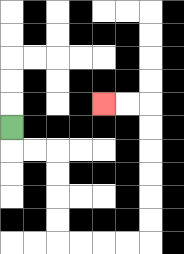{'start': '[0, 5]', 'end': '[4, 4]', 'path_directions': 'D,R,R,D,D,D,D,R,R,R,R,U,U,U,U,U,U,L,L', 'path_coordinates': '[[0, 5], [0, 6], [1, 6], [2, 6], [2, 7], [2, 8], [2, 9], [2, 10], [3, 10], [4, 10], [5, 10], [6, 10], [6, 9], [6, 8], [6, 7], [6, 6], [6, 5], [6, 4], [5, 4], [4, 4]]'}